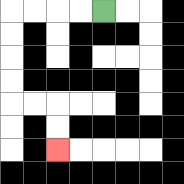{'start': '[4, 0]', 'end': '[2, 6]', 'path_directions': 'L,L,L,L,D,D,D,D,R,R,D,D', 'path_coordinates': '[[4, 0], [3, 0], [2, 0], [1, 0], [0, 0], [0, 1], [0, 2], [0, 3], [0, 4], [1, 4], [2, 4], [2, 5], [2, 6]]'}